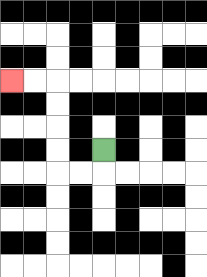{'start': '[4, 6]', 'end': '[0, 3]', 'path_directions': 'D,L,L,U,U,U,U,L,L', 'path_coordinates': '[[4, 6], [4, 7], [3, 7], [2, 7], [2, 6], [2, 5], [2, 4], [2, 3], [1, 3], [0, 3]]'}